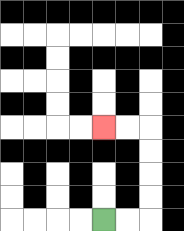{'start': '[4, 9]', 'end': '[4, 5]', 'path_directions': 'R,R,U,U,U,U,L,L', 'path_coordinates': '[[4, 9], [5, 9], [6, 9], [6, 8], [6, 7], [6, 6], [6, 5], [5, 5], [4, 5]]'}